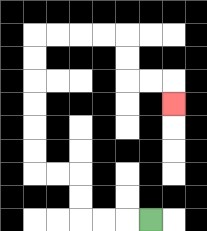{'start': '[6, 9]', 'end': '[7, 4]', 'path_directions': 'L,L,L,U,U,L,L,U,U,U,U,U,U,R,R,R,R,D,D,R,R,D', 'path_coordinates': '[[6, 9], [5, 9], [4, 9], [3, 9], [3, 8], [3, 7], [2, 7], [1, 7], [1, 6], [1, 5], [1, 4], [1, 3], [1, 2], [1, 1], [2, 1], [3, 1], [4, 1], [5, 1], [5, 2], [5, 3], [6, 3], [7, 3], [7, 4]]'}